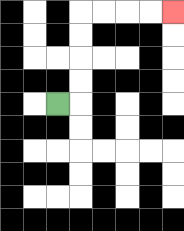{'start': '[2, 4]', 'end': '[7, 0]', 'path_directions': 'R,U,U,U,U,R,R,R,R', 'path_coordinates': '[[2, 4], [3, 4], [3, 3], [3, 2], [3, 1], [3, 0], [4, 0], [5, 0], [6, 0], [7, 0]]'}